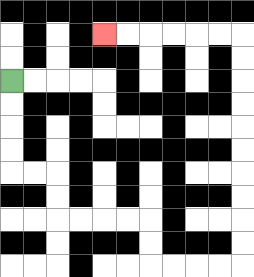{'start': '[0, 3]', 'end': '[4, 1]', 'path_directions': 'D,D,D,D,R,R,D,D,R,R,R,R,D,D,R,R,R,R,U,U,U,U,U,U,U,U,U,U,L,L,L,L,L,L', 'path_coordinates': '[[0, 3], [0, 4], [0, 5], [0, 6], [0, 7], [1, 7], [2, 7], [2, 8], [2, 9], [3, 9], [4, 9], [5, 9], [6, 9], [6, 10], [6, 11], [7, 11], [8, 11], [9, 11], [10, 11], [10, 10], [10, 9], [10, 8], [10, 7], [10, 6], [10, 5], [10, 4], [10, 3], [10, 2], [10, 1], [9, 1], [8, 1], [7, 1], [6, 1], [5, 1], [4, 1]]'}